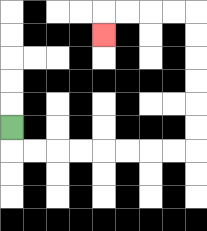{'start': '[0, 5]', 'end': '[4, 1]', 'path_directions': 'D,R,R,R,R,R,R,R,R,U,U,U,U,U,U,L,L,L,L,D', 'path_coordinates': '[[0, 5], [0, 6], [1, 6], [2, 6], [3, 6], [4, 6], [5, 6], [6, 6], [7, 6], [8, 6], [8, 5], [8, 4], [8, 3], [8, 2], [8, 1], [8, 0], [7, 0], [6, 0], [5, 0], [4, 0], [4, 1]]'}